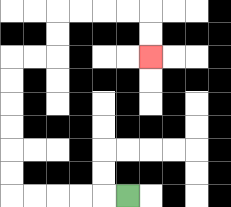{'start': '[5, 8]', 'end': '[6, 2]', 'path_directions': 'L,L,L,L,L,U,U,U,U,U,U,R,R,U,U,R,R,R,R,D,D', 'path_coordinates': '[[5, 8], [4, 8], [3, 8], [2, 8], [1, 8], [0, 8], [0, 7], [0, 6], [0, 5], [0, 4], [0, 3], [0, 2], [1, 2], [2, 2], [2, 1], [2, 0], [3, 0], [4, 0], [5, 0], [6, 0], [6, 1], [6, 2]]'}